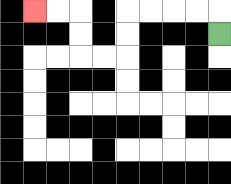{'start': '[9, 1]', 'end': '[1, 0]', 'path_directions': 'U,L,L,L,L,D,D,L,L,U,U,L,L', 'path_coordinates': '[[9, 1], [9, 0], [8, 0], [7, 0], [6, 0], [5, 0], [5, 1], [5, 2], [4, 2], [3, 2], [3, 1], [3, 0], [2, 0], [1, 0]]'}